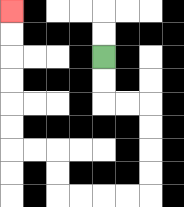{'start': '[4, 2]', 'end': '[0, 0]', 'path_directions': 'D,D,R,R,D,D,D,D,L,L,L,L,U,U,L,L,U,U,U,U,U,U', 'path_coordinates': '[[4, 2], [4, 3], [4, 4], [5, 4], [6, 4], [6, 5], [6, 6], [6, 7], [6, 8], [5, 8], [4, 8], [3, 8], [2, 8], [2, 7], [2, 6], [1, 6], [0, 6], [0, 5], [0, 4], [0, 3], [0, 2], [0, 1], [0, 0]]'}